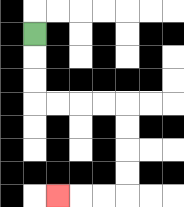{'start': '[1, 1]', 'end': '[2, 8]', 'path_directions': 'D,D,D,R,R,R,R,D,D,D,D,L,L,L', 'path_coordinates': '[[1, 1], [1, 2], [1, 3], [1, 4], [2, 4], [3, 4], [4, 4], [5, 4], [5, 5], [5, 6], [5, 7], [5, 8], [4, 8], [3, 8], [2, 8]]'}